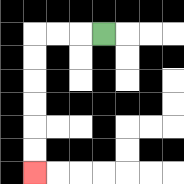{'start': '[4, 1]', 'end': '[1, 7]', 'path_directions': 'L,L,L,D,D,D,D,D,D', 'path_coordinates': '[[4, 1], [3, 1], [2, 1], [1, 1], [1, 2], [1, 3], [1, 4], [1, 5], [1, 6], [1, 7]]'}